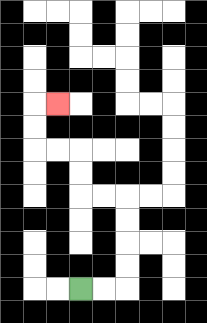{'start': '[3, 12]', 'end': '[2, 4]', 'path_directions': 'R,R,U,U,U,U,L,L,U,U,L,L,U,U,R', 'path_coordinates': '[[3, 12], [4, 12], [5, 12], [5, 11], [5, 10], [5, 9], [5, 8], [4, 8], [3, 8], [3, 7], [3, 6], [2, 6], [1, 6], [1, 5], [1, 4], [2, 4]]'}